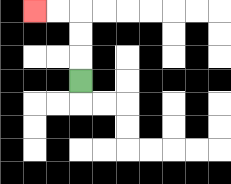{'start': '[3, 3]', 'end': '[1, 0]', 'path_directions': 'U,U,U,L,L', 'path_coordinates': '[[3, 3], [3, 2], [3, 1], [3, 0], [2, 0], [1, 0]]'}